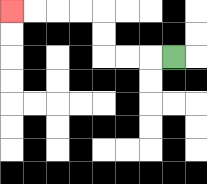{'start': '[7, 2]', 'end': '[0, 0]', 'path_directions': 'L,L,L,U,U,L,L,L,L', 'path_coordinates': '[[7, 2], [6, 2], [5, 2], [4, 2], [4, 1], [4, 0], [3, 0], [2, 0], [1, 0], [0, 0]]'}